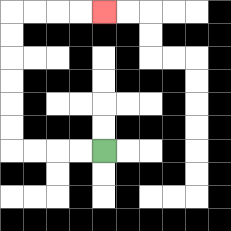{'start': '[4, 6]', 'end': '[4, 0]', 'path_directions': 'L,L,L,L,U,U,U,U,U,U,R,R,R,R', 'path_coordinates': '[[4, 6], [3, 6], [2, 6], [1, 6], [0, 6], [0, 5], [0, 4], [0, 3], [0, 2], [0, 1], [0, 0], [1, 0], [2, 0], [3, 0], [4, 0]]'}